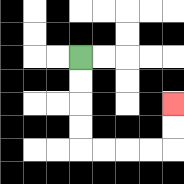{'start': '[3, 2]', 'end': '[7, 4]', 'path_directions': 'D,D,D,D,R,R,R,R,U,U', 'path_coordinates': '[[3, 2], [3, 3], [3, 4], [3, 5], [3, 6], [4, 6], [5, 6], [6, 6], [7, 6], [7, 5], [7, 4]]'}